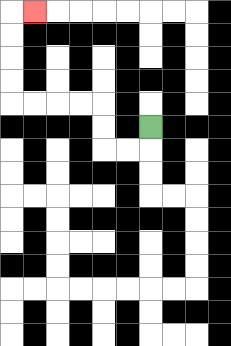{'start': '[6, 5]', 'end': '[1, 0]', 'path_directions': 'D,L,L,U,U,L,L,L,L,U,U,U,U,R', 'path_coordinates': '[[6, 5], [6, 6], [5, 6], [4, 6], [4, 5], [4, 4], [3, 4], [2, 4], [1, 4], [0, 4], [0, 3], [0, 2], [0, 1], [0, 0], [1, 0]]'}